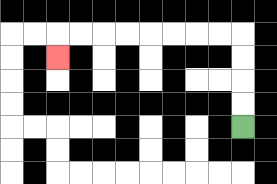{'start': '[10, 5]', 'end': '[2, 2]', 'path_directions': 'U,U,U,U,L,L,L,L,L,L,L,L,D', 'path_coordinates': '[[10, 5], [10, 4], [10, 3], [10, 2], [10, 1], [9, 1], [8, 1], [7, 1], [6, 1], [5, 1], [4, 1], [3, 1], [2, 1], [2, 2]]'}